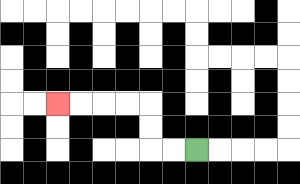{'start': '[8, 6]', 'end': '[2, 4]', 'path_directions': 'L,L,U,U,L,L,L,L', 'path_coordinates': '[[8, 6], [7, 6], [6, 6], [6, 5], [6, 4], [5, 4], [4, 4], [3, 4], [2, 4]]'}